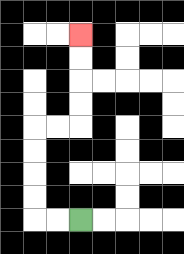{'start': '[3, 9]', 'end': '[3, 1]', 'path_directions': 'L,L,U,U,U,U,R,R,U,U,U,U', 'path_coordinates': '[[3, 9], [2, 9], [1, 9], [1, 8], [1, 7], [1, 6], [1, 5], [2, 5], [3, 5], [3, 4], [3, 3], [3, 2], [3, 1]]'}